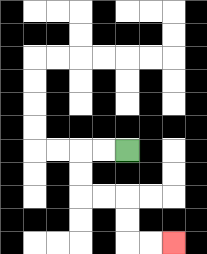{'start': '[5, 6]', 'end': '[7, 10]', 'path_directions': 'L,L,D,D,R,R,D,D,R,R', 'path_coordinates': '[[5, 6], [4, 6], [3, 6], [3, 7], [3, 8], [4, 8], [5, 8], [5, 9], [5, 10], [6, 10], [7, 10]]'}